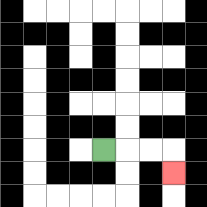{'start': '[4, 6]', 'end': '[7, 7]', 'path_directions': 'R,R,R,D', 'path_coordinates': '[[4, 6], [5, 6], [6, 6], [7, 6], [7, 7]]'}